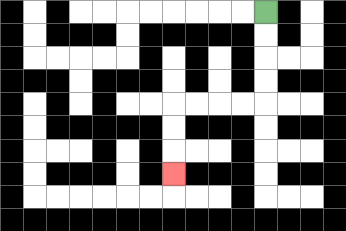{'start': '[11, 0]', 'end': '[7, 7]', 'path_directions': 'D,D,D,D,L,L,L,L,D,D,D', 'path_coordinates': '[[11, 0], [11, 1], [11, 2], [11, 3], [11, 4], [10, 4], [9, 4], [8, 4], [7, 4], [7, 5], [7, 6], [7, 7]]'}